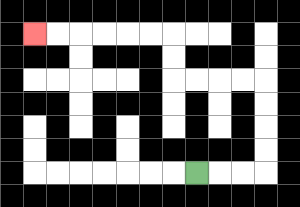{'start': '[8, 7]', 'end': '[1, 1]', 'path_directions': 'R,R,R,U,U,U,U,L,L,L,L,U,U,L,L,L,L,L,L', 'path_coordinates': '[[8, 7], [9, 7], [10, 7], [11, 7], [11, 6], [11, 5], [11, 4], [11, 3], [10, 3], [9, 3], [8, 3], [7, 3], [7, 2], [7, 1], [6, 1], [5, 1], [4, 1], [3, 1], [2, 1], [1, 1]]'}